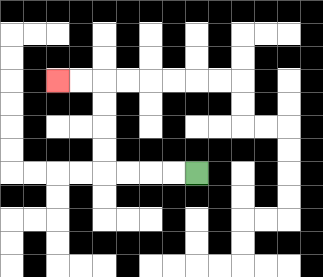{'start': '[8, 7]', 'end': '[2, 3]', 'path_directions': 'L,L,L,L,U,U,U,U,L,L', 'path_coordinates': '[[8, 7], [7, 7], [6, 7], [5, 7], [4, 7], [4, 6], [4, 5], [4, 4], [4, 3], [3, 3], [2, 3]]'}